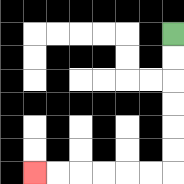{'start': '[7, 1]', 'end': '[1, 7]', 'path_directions': 'D,D,D,D,D,D,L,L,L,L,L,L', 'path_coordinates': '[[7, 1], [7, 2], [7, 3], [7, 4], [7, 5], [7, 6], [7, 7], [6, 7], [5, 7], [4, 7], [3, 7], [2, 7], [1, 7]]'}